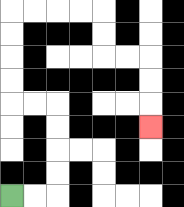{'start': '[0, 8]', 'end': '[6, 5]', 'path_directions': 'R,R,U,U,U,U,L,L,U,U,U,U,R,R,R,R,D,D,R,R,D,D,D', 'path_coordinates': '[[0, 8], [1, 8], [2, 8], [2, 7], [2, 6], [2, 5], [2, 4], [1, 4], [0, 4], [0, 3], [0, 2], [0, 1], [0, 0], [1, 0], [2, 0], [3, 0], [4, 0], [4, 1], [4, 2], [5, 2], [6, 2], [6, 3], [6, 4], [6, 5]]'}